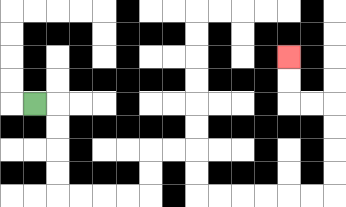{'start': '[1, 4]', 'end': '[12, 2]', 'path_directions': 'R,D,D,D,D,R,R,R,R,U,U,R,R,D,D,R,R,R,R,R,R,U,U,U,U,L,L,U,U', 'path_coordinates': '[[1, 4], [2, 4], [2, 5], [2, 6], [2, 7], [2, 8], [3, 8], [4, 8], [5, 8], [6, 8], [6, 7], [6, 6], [7, 6], [8, 6], [8, 7], [8, 8], [9, 8], [10, 8], [11, 8], [12, 8], [13, 8], [14, 8], [14, 7], [14, 6], [14, 5], [14, 4], [13, 4], [12, 4], [12, 3], [12, 2]]'}